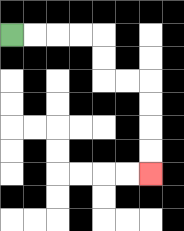{'start': '[0, 1]', 'end': '[6, 7]', 'path_directions': 'R,R,R,R,D,D,R,R,D,D,D,D', 'path_coordinates': '[[0, 1], [1, 1], [2, 1], [3, 1], [4, 1], [4, 2], [4, 3], [5, 3], [6, 3], [6, 4], [6, 5], [6, 6], [6, 7]]'}